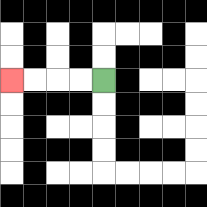{'start': '[4, 3]', 'end': '[0, 3]', 'path_directions': 'L,L,L,L', 'path_coordinates': '[[4, 3], [3, 3], [2, 3], [1, 3], [0, 3]]'}